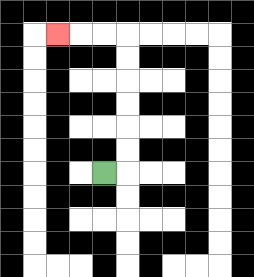{'start': '[4, 7]', 'end': '[2, 1]', 'path_directions': 'R,U,U,U,U,U,U,L,L,L', 'path_coordinates': '[[4, 7], [5, 7], [5, 6], [5, 5], [5, 4], [5, 3], [5, 2], [5, 1], [4, 1], [3, 1], [2, 1]]'}